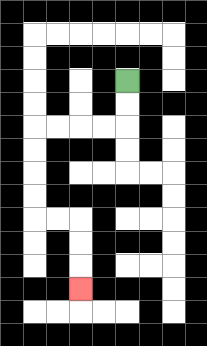{'start': '[5, 3]', 'end': '[3, 12]', 'path_directions': 'D,D,L,L,L,L,D,D,D,D,R,R,D,D,D', 'path_coordinates': '[[5, 3], [5, 4], [5, 5], [4, 5], [3, 5], [2, 5], [1, 5], [1, 6], [1, 7], [1, 8], [1, 9], [2, 9], [3, 9], [3, 10], [3, 11], [3, 12]]'}